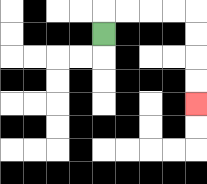{'start': '[4, 1]', 'end': '[8, 4]', 'path_directions': 'U,R,R,R,R,D,D,D,D', 'path_coordinates': '[[4, 1], [4, 0], [5, 0], [6, 0], [7, 0], [8, 0], [8, 1], [8, 2], [8, 3], [8, 4]]'}